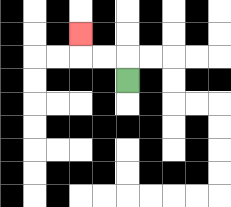{'start': '[5, 3]', 'end': '[3, 1]', 'path_directions': 'U,L,L,U', 'path_coordinates': '[[5, 3], [5, 2], [4, 2], [3, 2], [3, 1]]'}